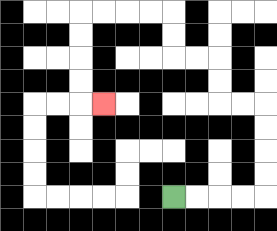{'start': '[7, 8]', 'end': '[4, 4]', 'path_directions': 'R,R,R,R,U,U,U,U,L,L,U,U,L,L,U,U,L,L,L,L,D,D,D,D,R', 'path_coordinates': '[[7, 8], [8, 8], [9, 8], [10, 8], [11, 8], [11, 7], [11, 6], [11, 5], [11, 4], [10, 4], [9, 4], [9, 3], [9, 2], [8, 2], [7, 2], [7, 1], [7, 0], [6, 0], [5, 0], [4, 0], [3, 0], [3, 1], [3, 2], [3, 3], [3, 4], [4, 4]]'}